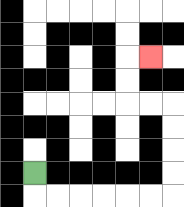{'start': '[1, 7]', 'end': '[6, 2]', 'path_directions': 'D,R,R,R,R,R,R,U,U,U,U,L,L,U,U,R', 'path_coordinates': '[[1, 7], [1, 8], [2, 8], [3, 8], [4, 8], [5, 8], [6, 8], [7, 8], [7, 7], [7, 6], [7, 5], [7, 4], [6, 4], [5, 4], [5, 3], [5, 2], [6, 2]]'}